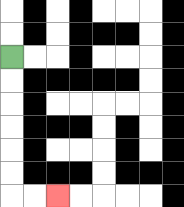{'start': '[0, 2]', 'end': '[2, 8]', 'path_directions': 'D,D,D,D,D,D,R,R', 'path_coordinates': '[[0, 2], [0, 3], [0, 4], [0, 5], [0, 6], [0, 7], [0, 8], [1, 8], [2, 8]]'}